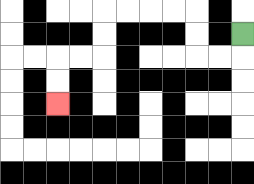{'start': '[10, 1]', 'end': '[2, 4]', 'path_directions': 'D,L,L,U,U,L,L,L,L,D,D,L,L,D,D', 'path_coordinates': '[[10, 1], [10, 2], [9, 2], [8, 2], [8, 1], [8, 0], [7, 0], [6, 0], [5, 0], [4, 0], [4, 1], [4, 2], [3, 2], [2, 2], [2, 3], [2, 4]]'}